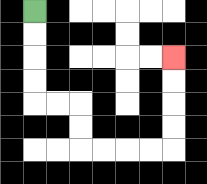{'start': '[1, 0]', 'end': '[7, 2]', 'path_directions': 'D,D,D,D,R,R,D,D,R,R,R,R,U,U,U,U', 'path_coordinates': '[[1, 0], [1, 1], [1, 2], [1, 3], [1, 4], [2, 4], [3, 4], [3, 5], [3, 6], [4, 6], [5, 6], [6, 6], [7, 6], [7, 5], [7, 4], [7, 3], [7, 2]]'}